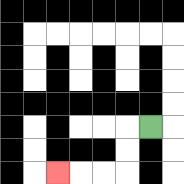{'start': '[6, 5]', 'end': '[2, 7]', 'path_directions': 'L,D,D,L,L,L', 'path_coordinates': '[[6, 5], [5, 5], [5, 6], [5, 7], [4, 7], [3, 7], [2, 7]]'}